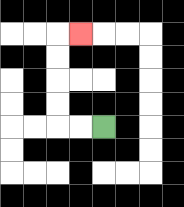{'start': '[4, 5]', 'end': '[3, 1]', 'path_directions': 'L,L,U,U,U,U,R', 'path_coordinates': '[[4, 5], [3, 5], [2, 5], [2, 4], [2, 3], [2, 2], [2, 1], [3, 1]]'}